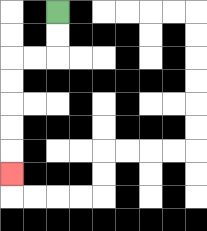{'start': '[2, 0]', 'end': '[0, 7]', 'path_directions': 'D,D,L,L,D,D,D,D,D', 'path_coordinates': '[[2, 0], [2, 1], [2, 2], [1, 2], [0, 2], [0, 3], [0, 4], [0, 5], [0, 6], [0, 7]]'}